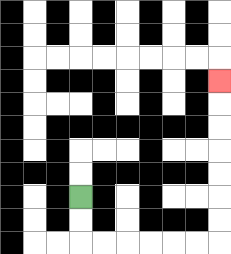{'start': '[3, 8]', 'end': '[9, 3]', 'path_directions': 'D,D,R,R,R,R,R,R,U,U,U,U,U,U,U', 'path_coordinates': '[[3, 8], [3, 9], [3, 10], [4, 10], [5, 10], [6, 10], [7, 10], [8, 10], [9, 10], [9, 9], [9, 8], [9, 7], [9, 6], [9, 5], [9, 4], [9, 3]]'}